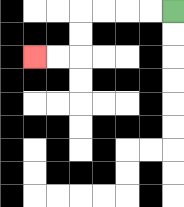{'start': '[7, 0]', 'end': '[1, 2]', 'path_directions': 'L,L,L,L,D,D,L,L', 'path_coordinates': '[[7, 0], [6, 0], [5, 0], [4, 0], [3, 0], [3, 1], [3, 2], [2, 2], [1, 2]]'}